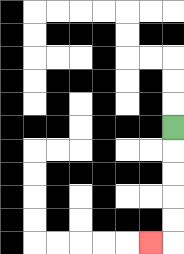{'start': '[7, 5]', 'end': '[6, 10]', 'path_directions': 'D,D,D,D,D,L', 'path_coordinates': '[[7, 5], [7, 6], [7, 7], [7, 8], [7, 9], [7, 10], [6, 10]]'}